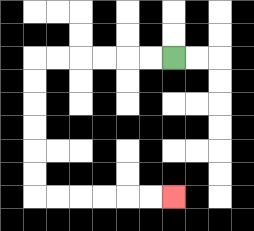{'start': '[7, 2]', 'end': '[7, 8]', 'path_directions': 'L,L,L,L,L,L,D,D,D,D,D,D,R,R,R,R,R,R', 'path_coordinates': '[[7, 2], [6, 2], [5, 2], [4, 2], [3, 2], [2, 2], [1, 2], [1, 3], [1, 4], [1, 5], [1, 6], [1, 7], [1, 8], [2, 8], [3, 8], [4, 8], [5, 8], [6, 8], [7, 8]]'}